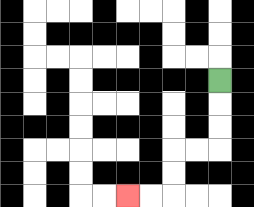{'start': '[9, 3]', 'end': '[5, 8]', 'path_directions': 'D,D,D,L,L,D,D,L,L', 'path_coordinates': '[[9, 3], [9, 4], [9, 5], [9, 6], [8, 6], [7, 6], [7, 7], [7, 8], [6, 8], [5, 8]]'}